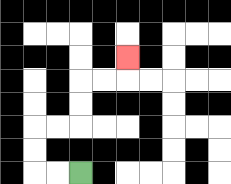{'start': '[3, 7]', 'end': '[5, 2]', 'path_directions': 'L,L,U,U,R,R,U,U,R,R,U', 'path_coordinates': '[[3, 7], [2, 7], [1, 7], [1, 6], [1, 5], [2, 5], [3, 5], [3, 4], [3, 3], [4, 3], [5, 3], [5, 2]]'}